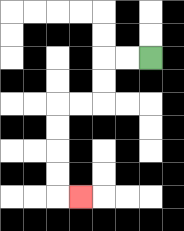{'start': '[6, 2]', 'end': '[3, 8]', 'path_directions': 'L,L,D,D,L,L,D,D,D,D,R', 'path_coordinates': '[[6, 2], [5, 2], [4, 2], [4, 3], [4, 4], [3, 4], [2, 4], [2, 5], [2, 6], [2, 7], [2, 8], [3, 8]]'}